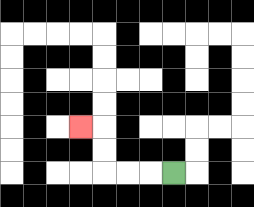{'start': '[7, 7]', 'end': '[3, 5]', 'path_directions': 'L,L,L,U,U,L', 'path_coordinates': '[[7, 7], [6, 7], [5, 7], [4, 7], [4, 6], [4, 5], [3, 5]]'}